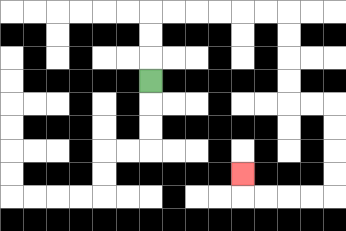{'start': '[6, 3]', 'end': '[10, 7]', 'path_directions': 'U,U,U,R,R,R,R,R,R,D,D,D,D,R,R,D,D,D,D,L,L,L,L,U', 'path_coordinates': '[[6, 3], [6, 2], [6, 1], [6, 0], [7, 0], [8, 0], [9, 0], [10, 0], [11, 0], [12, 0], [12, 1], [12, 2], [12, 3], [12, 4], [13, 4], [14, 4], [14, 5], [14, 6], [14, 7], [14, 8], [13, 8], [12, 8], [11, 8], [10, 8], [10, 7]]'}